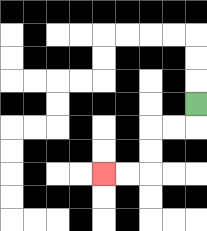{'start': '[8, 4]', 'end': '[4, 7]', 'path_directions': 'D,L,L,D,D,L,L', 'path_coordinates': '[[8, 4], [8, 5], [7, 5], [6, 5], [6, 6], [6, 7], [5, 7], [4, 7]]'}